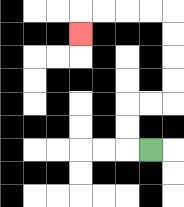{'start': '[6, 6]', 'end': '[3, 1]', 'path_directions': 'L,U,U,R,R,U,U,U,U,L,L,L,L,D', 'path_coordinates': '[[6, 6], [5, 6], [5, 5], [5, 4], [6, 4], [7, 4], [7, 3], [7, 2], [7, 1], [7, 0], [6, 0], [5, 0], [4, 0], [3, 0], [3, 1]]'}